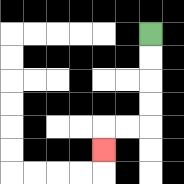{'start': '[6, 1]', 'end': '[4, 6]', 'path_directions': 'D,D,D,D,L,L,D', 'path_coordinates': '[[6, 1], [6, 2], [6, 3], [6, 4], [6, 5], [5, 5], [4, 5], [4, 6]]'}